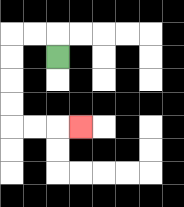{'start': '[2, 2]', 'end': '[3, 5]', 'path_directions': 'U,L,L,D,D,D,D,R,R,R', 'path_coordinates': '[[2, 2], [2, 1], [1, 1], [0, 1], [0, 2], [0, 3], [0, 4], [0, 5], [1, 5], [2, 5], [3, 5]]'}